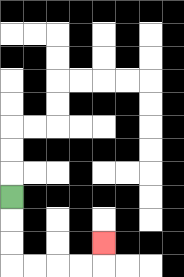{'start': '[0, 8]', 'end': '[4, 10]', 'path_directions': 'D,D,D,R,R,R,R,U', 'path_coordinates': '[[0, 8], [0, 9], [0, 10], [0, 11], [1, 11], [2, 11], [3, 11], [4, 11], [4, 10]]'}